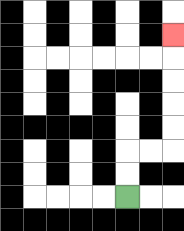{'start': '[5, 8]', 'end': '[7, 1]', 'path_directions': 'U,U,R,R,U,U,U,U,U', 'path_coordinates': '[[5, 8], [5, 7], [5, 6], [6, 6], [7, 6], [7, 5], [7, 4], [7, 3], [7, 2], [7, 1]]'}